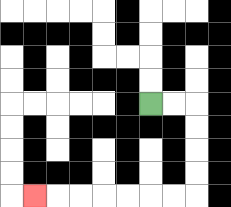{'start': '[6, 4]', 'end': '[1, 8]', 'path_directions': 'R,R,D,D,D,D,L,L,L,L,L,L,L', 'path_coordinates': '[[6, 4], [7, 4], [8, 4], [8, 5], [8, 6], [8, 7], [8, 8], [7, 8], [6, 8], [5, 8], [4, 8], [3, 8], [2, 8], [1, 8]]'}